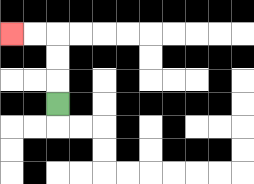{'start': '[2, 4]', 'end': '[0, 1]', 'path_directions': 'U,U,U,L,L', 'path_coordinates': '[[2, 4], [2, 3], [2, 2], [2, 1], [1, 1], [0, 1]]'}